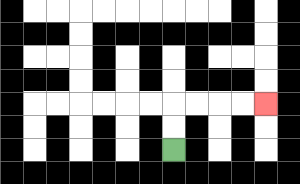{'start': '[7, 6]', 'end': '[11, 4]', 'path_directions': 'U,U,R,R,R,R', 'path_coordinates': '[[7, 6], [7, 5], [7, 4], [8, 4], [9, 4], [10, 4], [11, 4]]'}